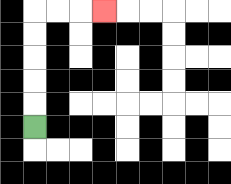{'start': '[1, 5]', 'end': '[4, 0]', 'path_directions': 'U,U,U,U,U,R,R,R', 'path_coordinates': '[[1, 5], [1, 4], [1, 3], [1, 2], [1, 1], [1, 0], [2, 0], [3, 0], [4, 0]]'}